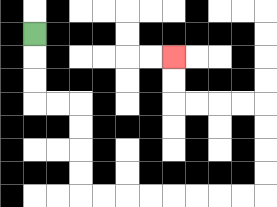{'start': '[1, 1]', 'end': '[7, 2]', 'path_directions': 'D,D,D,R,R,D,D,D,D,R,R,R,R,R,R,R,R,U,U,U,U,L,L,L,L,U,U', 'path_coordinates': '[[1, 1], [1, 2], [1, 3], [1, 4], [2, 4], [3, 4], [3, 5], [3, 6], [3, 7], [3, 8], [4, 8], [5, 8], [6, 8], [7, 8], [8, 8], [9, 8], [10, 8], [11, 8], [11, 7], [11, 6], [11, 5], [11, 4], [10, 4], [9, 4], [8, 4], [7, 4], [7, 3], [7, 2]]'}